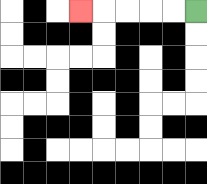{'start': '[8, 0]', 'end': '[3, 0]', 'path_directions': 'L,L,L,L,L', 'path_coordinates': '[[8, 0], [7, 0], [6, 0], [5, 0], [4, 0], [3, 0]]'}